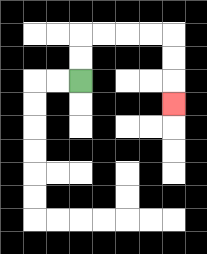{'start': '[3, 3]', 'end': '[7, 4]', 'path_directions': 'U,U,R,R,R,R,D,D,D', 'path_coordinates': '[[3, 3], [3, 2], [3, 1], [4, 1], [5, 1], [6, 1], [7, 1], [7, 2], [7, 3], [7, 4]]'}